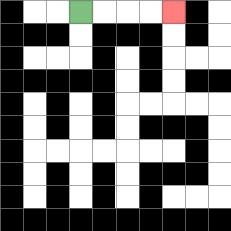{'start': '[3, 0]', 'end': '[7, 0]', 'path_directions': 'R,R,R,R', 'path_coordinates': '[[3, 0], [4, 0], [5, 0], [6, 0], [7, 0]]'}